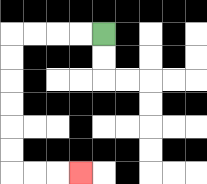{'start': '[4, 1]', 'end': '[3, 7]', 'path_directions': 'L,L,L,L,D,D,D,D,D,D,R,R,R', 'path_coordinates': '[[4, 1], [3, 1], [2, 1], [1, 1], [0, 1], [0, 2], [0, 3], [0, 4], [0, 5], [0, 6], [0, 7], [1, 7], [2, 7], [3, 7]]'}